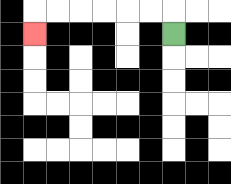{'start': '[7, 1]', 'end': '[1, 1]', 'path_directions': 'U,L,L,L,L,L,L,D', 'path_coordinates': '[[7, 1], [7, 0], [6, 0], [5, 0], [4, 0], [3, 0], [2, 0], [1, 0], [1, 1]]'}